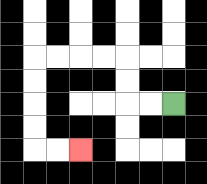{'start': '[7, 4]', 'end': '[3, 6]', 'path_directions': 'L,L,U,U,L,L,L,L,D,D,D,D,R,R', 'path_coordinates': '[[7, 4], [6, 4], [5, 4], [5, 3], [5, 2], [4, 2], [3, 2], [2, 2], [1, 2], [1, 3], [1, 4], [1, 5], [1, 6], [2, 6], [3, 6]]'}